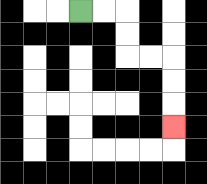{'start': '[3, 0]', 'end': '[7, 5]', 'path_directions': 'R,R,D,D,R,R,D,D,D', 'path_coordinates': '[[3, 0], [4, 0], [5, 0], [5, 1], [5, 2], [6, 2], [7, 2], [7, 3], [7, 4], [7, 5]]'}